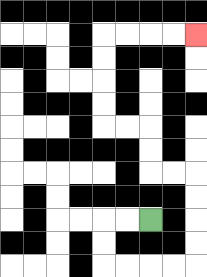{'start': '[6, 9]', 'end': '[8, 1]', 'path_directions': 'L,L,D,D,R,R,R,R,U,U,U,U,L,L,U,U,L,L,U,U,U,U,R,R,R,R', 'path_coordinates': '[[6, 9], [5, 9], [4, 9], [4, 10], [4, 11], [5, 11], [6, 11], [7, 11], [8, 11], [8, 10], [8, 9], [8, 8], [8, 7], [7, 7], [6, 7], [6, 6], [6, 5], [5, 5], [4, 5], [4, 4], [4, 3], [4, 2], [4, 1], [5, 1], [6, 1], [7, 1], [8, 1]]'}